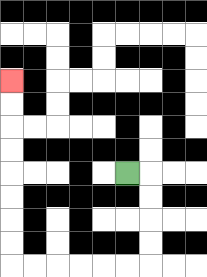{'start': '[5, 7]', 'end': '[0, 3]', 'path_directions': 'R,D,D,D,D,L,L,L,L,L,L,U,U,U,U,U,U,U,U', 'path_coordinates': '[[5, 7], [6, 7], [6, 8], [6, 9], [6, 10], [6, 11], [5, 11], [4, 11], [3, 11], [2, 11], [1, 11], [0, 11], [0, 10], [0, 9], [0, 8], [0, 7], [0, 6], [0, 5], [0, 4], [0, 3]]'}